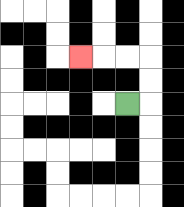{'start': '[5, 4]', 'end': '[3, 2]', 'path_directions': 'R,U,U,L,L,L', 'path_coordinates': '[[5, 4], [6, 4], [6, 3], [6, 2], [5, 2], [4, 2], [3, 2]]'}